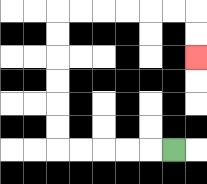{'start': '[7, 6]', 'end': '[8, 2]', 'path_directions': 'L,L,L,L,L,U,U,U,U,U,U,R,R,R,R,R,R,D,D', 'path_coordinates': '[[7, 6], [6, 6], [5, 6], [4, 6], [3, 6], [2, 6], [2, 5], [2, 4], [2, 3], [2, 2], [2, 1], [2, 0], [3, 0], [4, 0], [5, 0], [6, 0], [7, 0], [8, 0], [8, 1], [8, 2]]'}